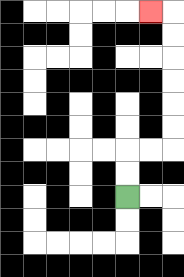{'start': '[5, 8]', 'end': '[6, 0]', 'path_directions': 'U,U,R,R,U,U,U,U,U,U,L', 'path_coordinates': '[[5, 8], [5, 7], [5, 6], [6, 6], [7, 6], [7, 5], [7, 4], [7, 3], [7, 2], [7, 1], [7, 0], [6, 0]]'}